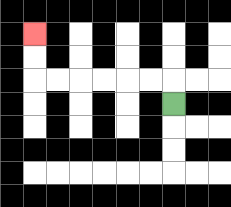{'start': '[7, 4]', 'end': '[1, 1]', 'path_directions': 'U,L,L,L,L,L,L,U,U', 'path_coordinates': '[[7, 4], [7, 3], [6, 3], [5, 3], [4, 3], [3, 3], [2, 3], [1, 3], [1, 2], [1, 1]]'}